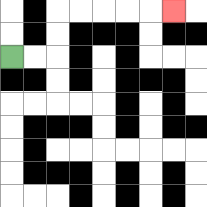{'start': '[0, 2]', 'end': '[7, 0]', 'path_directions': 'R,R,U,U,R,R,R,R,R', 'path_coordinates': '[[0, 2], [1, 2], [2, 2], [2, 1], [2, 0], [3, 0], [4, 0], [5, 0], [6, 0], [7, 0]]'}